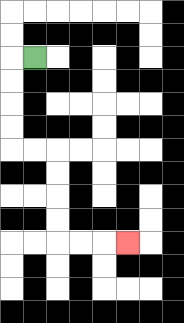{'start': '[1, 2]', 'end': '[5, 10]', 'path_directions': 'L,D,D,D,D,R,R,D,D,D,D,R,R,R', 'path_coordinates': '[[1, 2], [0, 2], [0, 3], [0, 4], [0, 5], [0, 6], [1, 6], [2, 6], [2, 7], [2, 8], [2, 9], [2, 10], [3, 10], [4, 10], [5, 10]]'}